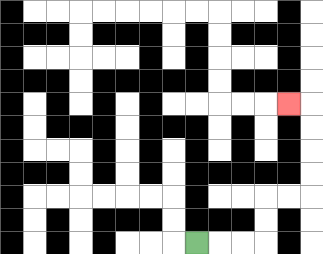{'start': '[8, 10]', 'end': '[12, 4]', 'path_directions': 'R,R,R,U,U,R,R,U,U,U,U,L', 'path_coordinates': '[[8, 10], [9, 10], [10, 10], [11, 10], [11, 9], [11, 8], [12, 8], [13, 8], [13, 7], [13, 6], [13, 5], [13, 4], [12, 4]]'}